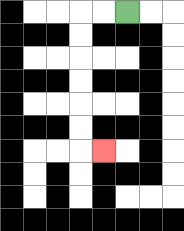{'start': '[5, 0]', 'end': '[4, 6]', 'path_directions': 'L,L,D,D,D,D,D,D,R', 'path_coordinates': '[[5, 0], [4, 0], [3, 0], [3, 1], [3, 2], [3, 3], [3, 4], [3, 5], [3, 6], [4, 6]]'}